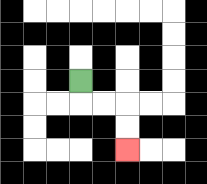{'start': '[3, 3]', 'end': '[5, 6]', 'path_directions': 'D,R,R,D,D', 'path_coordinates': '[[3, 3], [3, 4], [4, 4], [5, 4], [5, 5], [5, 6]]'}